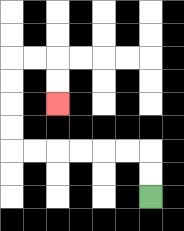{'start': '[6, 8]', 'end': '[2, 4]', 'path_directions': 'U,U,L,L,L,L,L,L,U,U,U,U,R,R,D,D', 'path_coordinates': '[[6, 8], [6, 7], [6, 6], [5, 6], [4, 6], [3, 6], [2, 6], [1, 6], [0, 6], [0, 5], [0, 4], [0, 3], [0, 2], [1, 2], [2, 2], [2, 3], [2, 4]]'}